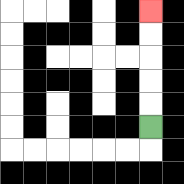{'start': '[6, 5]', 'end': '[6, 0]', 'path_directions': 'U,U,U,U,U', 'path_coordinates': '[[6, 5], [6, 4], [6, 3], [6, 2], [6, 1], [6, 0]]'}